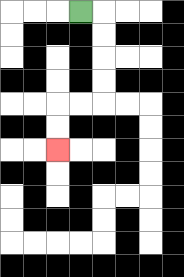{'start': '[3, 0]', 'end': '[2, 6]', 'path_directions': 'R,D,D,D,D,L,L,D,D', 'path_coordinates': '[[3, 0], [4, 0], [4, 1], [4, 2], [4, 3], [4, 4], [3, 4], [2, 4], [2, 5], [2, 6]]'}